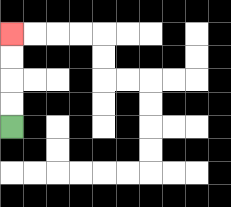{'start': '[0, 5]', 'end': '[0, 1]', 'path_directions': 'U,U,U,U', 'path_coordinates': '[[0, 5], [0, 4], [0, 3], [0, 2], [0, 1]]'}